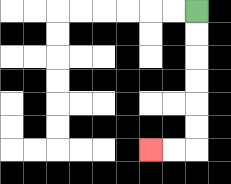{'start': '[8, 0]', 'end': '[6, 6]', 'path_directions': 'D,D,D,D,D,D,L,L', 'path_coordinates': '[[8, 0], [8, 1], [8, 2], [8, 3], [8, 4], [8, 5], [8, 6], [7, 6], [6, 6]]'}